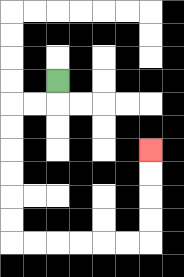{'start': '[2, 3]', 'end': '[6, 6]', 'path_directions': 'D,L,L,D,D,D,D,D,D,R,R,R,R,R,R,U,U,U,U', 'path_coordinates': '[[2, 3], [2, 4], [1, 4], [0, 4], [0, 5], [0, 6], [0, 7], [0, 8], [0, 9], [0, 10], [1, 10], [2, 10], [3, 10], [4, 10], [5, 10], [6, 10], [6, 9], [6, 8], [6, 7], [6, 6]]'}